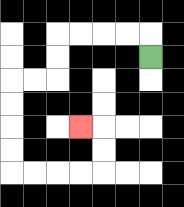{'start': '[6, 2]', 'end': '[3, 5]', 'path_directions': 'U,L,L,L,L,D,D,L,L,D,D,D,D,R,R,R,R,U,U,L', 'path_coordinates': '[[6, 2], [6, 1], [5, 1], [4, 1], [3, 1], [2, 1], [2, 2], [2, 3], [1, 3], [0, 3], [0, 4], [0, 5], [0, 6], [0, 7], [1, 7], [2, 7], [3, 7], [4, 7], [4, 6], [4, 5], [3, 5]]'}